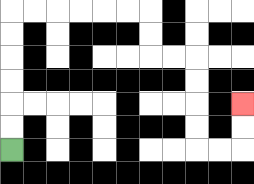{'start': '[0, 6]', 'end': '[10, 4]', 'path_directions': 'U,U,U,U,U,U,R,R,R,R,R,R,D,D,R,R,D,D,D,D,R,R,U,U', 'path_coordinates': '[[0, 6], [0, 5], [0, 4], [0, 3], [0, 2], [0, 1], [0, 0], [1, 0], [2, 0], [3, 0], [4, 0], [5, 0], [6, 0], [6, 1], [6, 2], [7, 2], [8, 2], [8, 3], [8, 4], [8, 5], [8, 6], [9, 6], [10, 6], [10, 5], [10, 4]]'}